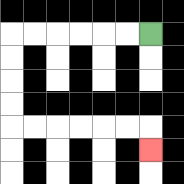{'start': '[6, 1]', 'end': '[6, 6]', 'path_directions': 'L,L,L,L,L,L,D,D,D,D,R,R,R,R,R,R,D', 'path_coordinates': '[[6, 1], [5, 1], [4, 1], [3, 1], [2, 1], [1, 1], [0, 1], [0, 2], [0, 3], [0, 4], [0, 5], [1, 5], [2, 5], [3, 5], [4, 5], [5, 5], [6, 5], [6, 6]]'}